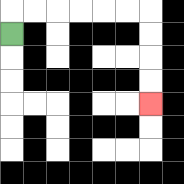{'start': '[0, 1]', 'end': '[6, 4]', 'path_directions': 'U,R,R,R,R,R,R,D,D,D,D', 'path_coordinates': '[[0, 1], [0, 0], [1, 0], [2, 0], [3, 0], [4, 0], [5, 0], [6, 0], [6, 1], [6, 2], [6, 3], [6, 4]]'}